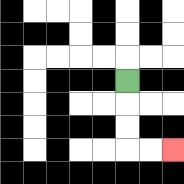{'start': '[5, 3]', 'end': '[7, 6]', 'path_directions': 'D,D,D,R,R', 'path_coordinates': '[[5, 3], [5, 4], [5, 5], [5, 6], [6, 6], [7, 6]]'}